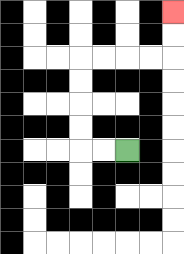{'start': '[5, 6]', 'end': '[7, 0]', 'path_directions': 'L,L,U,U,U,U,R,R,R,R,U,U', 'path_coordinates': '[[5, 6], [4, 6], [3, 6], [3, 5], [3, 4], [3, 3], [3, 2], [4, 2], [5, 2], [6, 2], [7, 2], [7, 1], [7, 0]]'}